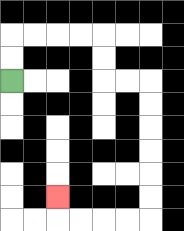{'start': '[0, 3]', 'end': '[2, 8]', 'path_directions': 'U,U,R,R,R,R,D,D,R,R,D,D,D,D,D,D,L,L,L,L,U', 'path_coordinates': '[[0, 3], [0, 2], [0, 1], [1, 1], [2, 1], [3, 1], [4, 1], [4, 2], [4, 3], [5, 3], [6, 3], [6, 4], [6, 5], [6, 6], [6, 7], [6, 8], [6, 9], [5, 9], [4, 9], [3, 9], [2, 9], [2, 8]]'}